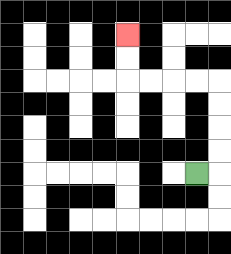{'start': '[8, 7]', 'end': '[5, 1]', 'path_directions': 'R,U,U,U,U,L,L,L,L,U,U', 'path_coordinates': '[[8, 7], [9, 7], [9, 6], [9, 5], [9, 4], [9, 3], [8, 3], [7, 3], [6, 3], [5, 3], [5, 2], [5, 1]]'}